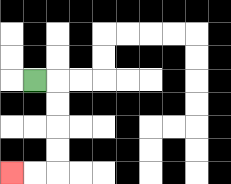{'start': '[1, 3]', 'end': '[0, 7]', 'path_directions': 'R,D,D,D,D,L,L', 'path_coordinates': '[[1, 3], [2, 3], [2, 4], [2, 5], [2, 6], [2, 7], [1, 7], [0, 7]]'}